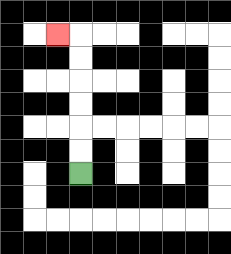{'start': '[3, 7]', 'end': '[2, 1]', 'path_directions': 'U,U,U,U,U,U,L', 'path_coordinates': '[[3, 7], [3, 6], [3, 5], [3, 4], [3, 3], [3, 2], [3, 1], [2, 1]]'}